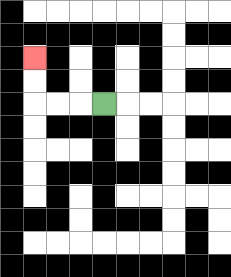{'start': '[4, 4]', 'end': '[1, 2]', 'path_directions': 'L,L,L,U,U', 'path_coordinates': '[[4, 4], [3, 4], [2, 4], [1, 4], [1, 3], [1, 2]]'}